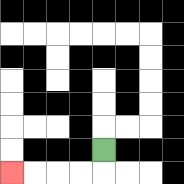{'start': '[4, 6]', 'end': '[0, 7]', 'path_directions': 'D,L,L,L,L', 'path_coordinates': '[[4, 6], [4, 7], [3, 7], [2, 7], [1, 7], [0, 7]]'}